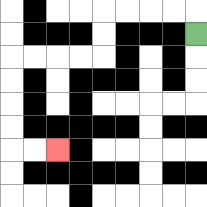{'start': '[8, 1]', 'end': '[2, 6]', 'path_directions': 'U,L,L,L,L,D,D,L,L,L,L,D,D,D,D,R,R', 'path_coordinates': '[[8, 1], [8, 0], [7, 0], [6, 0], [5, 0], [4, 0], [4, 1], [4, 2], [3, 2], [2, 2], [1, 2], [0, 2], [0, 3], [0, 4], [0, 5], [0, 6], [1, 6], [2, 6]]'}